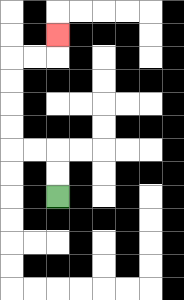{'start': '[2, 8]', 'end': '[2, 1]', 'path_directions': 'U,U,L,L,U,U,U,U,R,R,U', 'path_coordinates': '[[2, 8], [2, 7], [2, 6], [1, 6], [0, 6], [0, 5], [0, 4], [0, 3], [0, 2], [1, 2], [2, 2], [2, 1]]'}